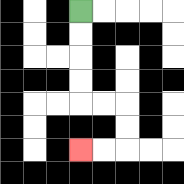{'start': '[3, 0]', 'end': '[3, 6]', 'path_directions': 'D,D,D,D,R,R,D,D,L,L', 'path_coordinates': '[[3, 0], [3, 1], [3, 2], [3, 3], [3, 4], [4, 4], [5, 4], [5, 5], [5, 6], [4, 6], [3, 6]]'}